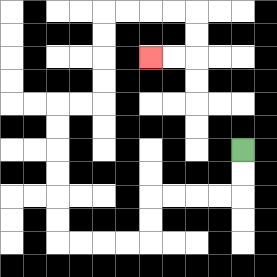{'start': '[10, 6]', 'end': '[6, 2]', 'path_directions': 'D,D,L,L,L,L,D,D,L,L,L,L,U,U,U,U,U,U,R,R,U,U,U,U,R,R,R,R,D,D,L,L', 'path_coordinates': '[[10, 6], [10, 7], [10, 8], [9, 8], [8, 8], [7, 8], [6, 8], [6, 9], [6, 10], [5, 10], [4, 10], [3, 10], [2, 10], [2, 9], [2, 8], [2, 7], [2, 6], [2, 5], [2, 4], [3, 4], [4, 4], [4, 3], [4, 2], [4, 1], [4, 0], [5, 0], [6, 0], [7, 0], [8, 0], [8, 1], [8, 2], [7, 2], [6, 2]]'}